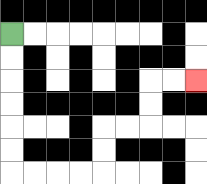{'start': '[0, 1]', 'end': '[8, 3]', 'path_directions': 'D,D,D,D,D,D,R,R,R,R,U,U,R,R,U,U,R,R', 'path_coordinates': '[[0, 1], [0, 2], [0, 3], [0, 4], [0, 5], [0, 6], [0, 7], [1, 7], [2, 7], [3, 7], [4, 7], [4, 6], [4, 5], [5, 5], [6, 5], [6, 4], [6, 3], [7, 3], [8, 3]]'}